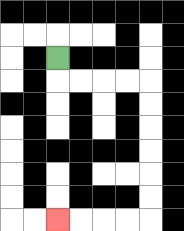{'start': '[2, 2]', 'end': '[2, 9]', 'path_directions': 'D,R,R,R,R,D,D,D,D,D,D,L,L,L,L', 'path_coordinates': '[[2, 2], [2, 3], [3, 3], [4, 3], [5, 3], [6, 3], [6, 4], [6, 5], [6, 6], [6, 7], [6, 8], [6, 9], [5, 9], [4, 9], [3, 9], [2, 9]]'}